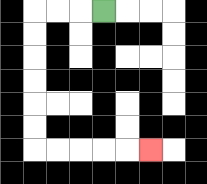{'start': '[4, 0]', 'end': '[6, 6]', 'path_directions': 'L,L,L,D,D,D,D,D,D,R,R,R,R,R', 'path_coordinates': '[[4, 0], [3, 0], [2, 0], [1, 0], [1, 1], [1, 2], [1, 3], [1, 4], [1, 5], [1, 6], [2, 6], [3, 6], [4, 6], [5, 6], [6, 6]]'}